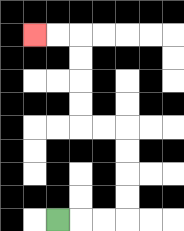{'start': '[2, 9]', 'end': '[1, 1]', 'path_directions': 'R,R,R,U,U,U,U,L,L,U,U,U,U,L,L', 'path_coordinates': '[[2, 9], [3, 9], [4, 9], [5, 9], [5, 8], [5, 7], [5, 6], [5, 5], [4, 5], [3, 5], [3, 4], [3, 3], [3, 2], [3, 1], [2, 1], [1, 1]]'}